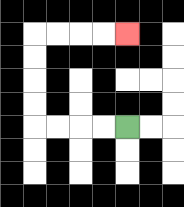{'start': '[5, 5]', 'end': '[5, 1]', 'path_directions': 'L,L,L,L,U,U,U,U,R,R,R,R', 'path_coordinates': '[[5, 5], [4, 5], [3, 5], [2, 5], [1, 5], [1, 4], [1, 3], [1, 2], [1, 1], [2, 1], [3, 1], [4, 1], [5, 1]]'}